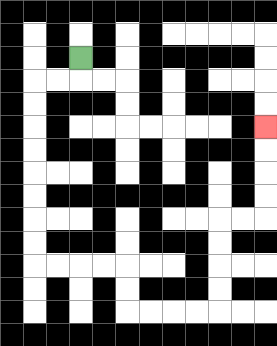{'start': '[3, 2]', 'end': '[11, 5]', 'path_directions': 'D,L,L,D,D,D,D,D,D,D,D,R,R,R,R,D,D,R,R,R,R,U,U,U,U,R,R,U,U,U,U', 'path_coordinates': '[[3, 2], [3, 3], [2, 3], [1, 3], [1, 4], [1, 5], [1, 6], [1, 7], [1, 8], [1, 9], [1, 10], [1, 11], [2, 11], [3, 11], [4, 11], [5, 11], [5, 12], [5, 13], [6, 13], [7, 13], [8, 13], [9, 13], [9, 12], [9, 11], [9, 10], [9, 9], [10, 9], [11, 9], [11, 8], [11, 7], [11, 6], [11, 5]]'}